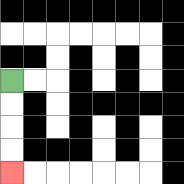{'start': '[0, 3]', 'end': '[0, 7]', 'path_directions': 'D,D,D,D', 'path_coordinates': '[[0, 3], [0, 4], [0, 5], [0, 6], [0, 7]]'}